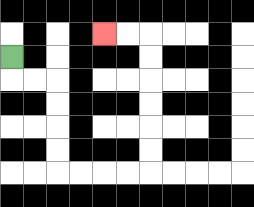{'start': '[0, 2]', 'end': '[4, 1]', 'path_directions': 'D,R,R,D,D,D,D,R,R,R,R,U,U,U,U,U,U,L,L', 'path_coordinates': '[[0, 2], [0, 3], [1, 3], [2, 3], [2, 4], [2, 5], [2, 6], [2, 7], [3, 7], [4, 7], [5, 7], [6, 7], [6, 6], [6, 5], [6, 4], [6, 3], [6, 2], [6, 1], [5, 1], [4, 1]]'}